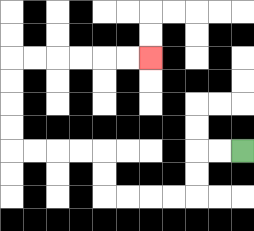{'start': '[10, 6]', 'end': '[6, 2]', 'path_directions': 'L,L,D,D,L,L,L,L,U,U,L,L,L,L,U,U,U,U,R,R,R,R,R,R', 'path_coordinates': '[[10, 6], [9, 6], [8, 6], [8, 7], [8, 8], [7, 8], [6, 8], [5, 8], [4, 8], [4, 7], [4, 6], [3, 6], [2, 6], [1, 6], [0, 6], [0, 5], [0, 4], [0, 3], [0, 2], [1, 2], [2, 2], [3, 2], [4, 2], [5, 2], [6, 2]]'}